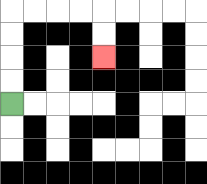{'start': '[0, 4]', 'end': '[4, 2]', 'path_directions': 'U,U,U,U,R,R,R,R,D,D', 'path_coordinates': '[[0, 4], [0, 3], [0, 2], [0, 1], [0, 0], [1, 0], [2, 0], [3, 0], [4, 0], [4, 1], [4, 2]]'}